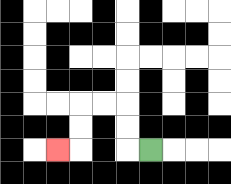{'start': '[6, 6]', 'end': '[2, 6]', 'path_directions': 'L,U,U,L,L,D,D,L', 'path_coordinates': '[[6, 6], [5, 6], [5, 5], [5, 4], [4, 4], [3, 4], [3, 5], [3, 6], [2, 6]]'}